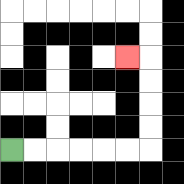{'start': '[0, 6]', 'end': '[5, 2]', 'path_directions': 'R,R,R,R,R,R,U,U,U,U,L', 'path_coordinates': '[[0, 6], [1, 6], [2, 6], [3, 6], [4, 6], [5, 6], [6, 6], [6, 5], [6, 4], [6, 3], [6, 2], [5, 2]]'}